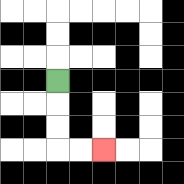{'start': '[2, 3]', 'end': '[4, 6]', 'path_directions': 'D,D,D,R,R', 'path_coordinates': '[[2, 3], [2, 4], [2, 5], [2, 6], [3, 6], [4, 6]]'}